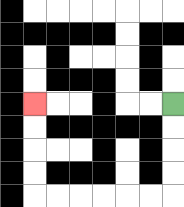{'start': '[7, 4]', 'end': '[1, 4]', 'path_directions': 'D,D,D,D,L,L,L,L,L,L,U,U,U,U', 'path_coordinates': '[[7, 4], [7, 5], [7, 6], [7, 7], [7, 8], [6, 8], [5, 8], [4, 8], [3, 8], [2, 8], [1, 8], [1, 7], [1, 6], [1, 5], [1, 4]]'}